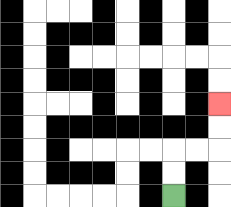{'start': '[7, 8]', 'end': '[9, 4]', 'path_directions': 'U,U,R,R,U,U', 'path_coordinates': '[[7, 8], [7, 7], [7, 6], [8, 6], [9, 6], [9, 5], [9, 4]]'}